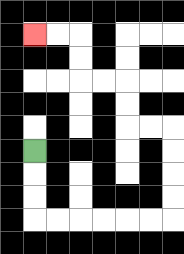{'start': '[1, 6]', 'end': '[1, 1]', 'path_directions': 'D,D,D,R,R,R,R,R,R,U,U,U,U,L,L,U,U,L,L,U,U,L,L', 'path_coordinates': '[[1, 6], [1, 7], [1, 8], [1, 9], [2, 9], [3, 9], [4, 9], [5, 9], [6, 9], [7, 9], [7, 8], [7, 7], [7, 6], [7, 5], [6, 5], [5, 5], [5, 4], [5, 3], [4, 3], [3, 3], [3, 2], [3, 1], [2, 1], [1, 1]]'}